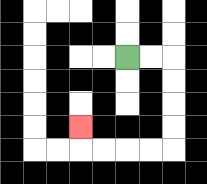{'start': '[5, 2]', 'end': '[3, 5]', 'path_directions': 'R,R,D,D,D,D,L,L,L,L,U', 'path_coordinates': '[[5, 2], [6, 2], [7, 2], [7, 3], [7, 4], [7, 5], [7, 6], [6, 6], [5, 6], [4, 6], [3, 6], [3, 5]]'}